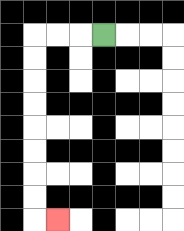{'start': '[4, 1]', 'end': '[2, 9]', 'path_directions': 'L,L,L,D,D,D,D,D,D,D,D,R', 'path_coordinates': '[[4, 1], [3, 1], [2, 1], [1, 1], [1, 2], [1, 3], [1, 4], [1, 5], [1, 6], [1, 7], [1, 8], [1, 9], [2, 9]]'}